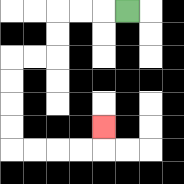{'start': '[5, 0]', 'end': '[4, 5]', 'path_directions': 'L,L,L,D,D,L,L,D,D,D,D,R,R,R,R,U', 'path_coordinates': '[[5, 0], [4, 0], [3, 0], [2, 0], [2, 1], [2, 2], [1, 2], [0, 2], [0, 3], [0, 4], [0, 5], [0, 6], [1, 6], [2, 6], [3, 6], [4, 6], [4, 5]]'}